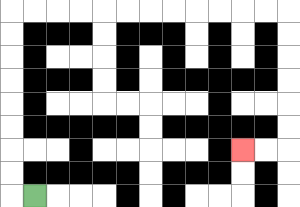{'start': '[1, 8]', 'end': '[10, 6]', 'path_directions': 'L,U,U,U,U,U,U,U,U,R,R,R,R,R,R,R,R,R,R,R,R,D,D,D,D,D,D,L,L', 'path_coordinates': '[[1, 8], [0, 8], [0, 7], [0, 6], [0, 5], [0, 4], [0, 3], [0, 2], [0, 1], [0, 0], [1, 0], [2, 0], [3, 0], [4, 0], [5, 0], [6, 0], [7, 0], [8, 0], [9, 0], [10, 0], [11, 0], [12, 0], [12, 1], [12, 2], [12, 3], [12, 4], [12, 5], [12, 6], [11, 6], [10, 6]]'}